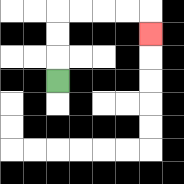{'start': '[2, 3]', 'end': '[6, 1]', 'path_directions': 'U,U,U,R,R,R,R,D', 'path_coordinates': '[[2, 3], [2, 2], [2, 1], [2, 0], [3, 0], [4, 0], [5, 0], [6, 0], [6, 1]]'}